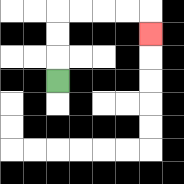{'start': '[2, 3]', 'end': '[6, 1]', 'path_directions': 'U,U,U,R,R,R,R,D', 'path_coordinates': '[[2, 3], [2, 2], [2, 1], [2, 0], [3, 0], [4, 0], [5, 0], [6, 0], [6, 1]]'}